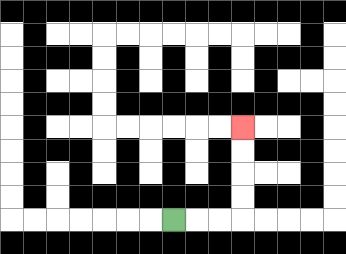{'start': '[7, 9]', 'end': '[10, 5]', 'path_directions': 'R,R,R,U,U,U,U', 'path_coordinates': '[[7, 9], [8, 9], [9, 9], [10, 9], [10, 8], [10, 7], [10, 6], [10, 5]]'}